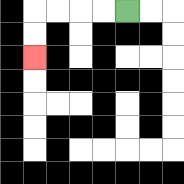{'start': '[5, 0]', 'end': '[1, 2]', 'path_directions': 'L,L,L,L,D,D', 'path_coordinates': '[[5, 0], [4, 0], [3, 0], [2, 0], [1, 0], [1, 1], [1, 2]]'}